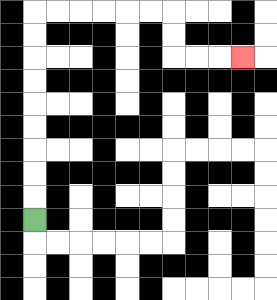{'start': '[1, 9]', 'end': '[10, 2]', 'path_directions': 'U,U,U,U,U,U,U,U,U,R,R,R,R,R,R,D,D,R,R,R', 'path_coordinates': '[[1, 9], [1, 8], [1, 7], [1, 6], [1, 5], [1, 4], [1, 3], [1, 2], [1, 1], [1, 0], [2, 0], [3, 0], [4, 0], [5, 0], [6, 0], [7, 0], [7, 1], [7, 2], [8, 2], [9, 2], [10, 2]]'}